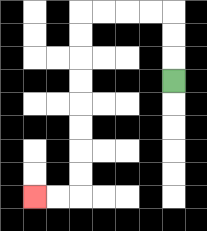{'start': '[7, 3]', 'end': '[1, 8]', 'path_directions': 'U,U,U,L,L,L,L,D,D,D,D,D,D,D,D,L,L', 'path_coordinates': '[[7, 3], [7, 2], [7, 1], [7, 0], [6, 0], [5, 0], [4, 0], [3, 0], [3, 1], [3, 2], [3, 3], [3, 4], [3, 5], [3, 6], [3, 7], [3, 8], [2, 8], [1, 8]]'}